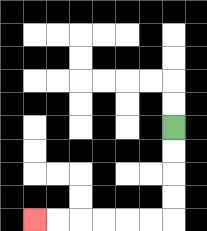{'start': '[7, 5]', 'end': '[1, 9]', 'path_directions': 'D,D,D,D,L,L,L,L,L,L', 'path_coordinates': '[[7, 5], [7, 6], [7, 7], [7, 8], [7, 9], [6, 9], [5, 9], [4, 9], [3, 9], [2, 9], [1, 9]]'}